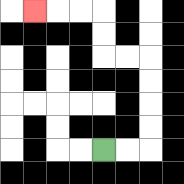{'start': '[4, 6]', 'end': '[1, 0]', 'path_directions': 'R,R,U,U,U,U,L,L,U,U,L,L,L', 'path_coordinates': '[[4, 6], [5, 6], [6, 6], [6, 5], [6, 4], [6, 3], [6, 2], [5, 2], [4, 2], [4, 1], [4, 0], [3, 0], [2, 0], [1, 0]]'}